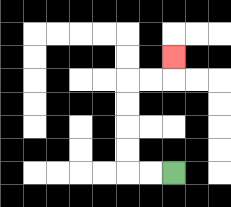{'start': '[7, 7]', 'end': '[7, 2]', 'path_directions': 'L,L,U,U,U,U,R,R,U', 'path_coordinates': '[[7, 7], [6, 7], [5, 7], [5, 6], [5, 5], [5, 4], [5, 3], [6, 3], [7, 3], [7, 2]]'}